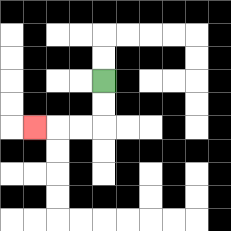{'start': '[4, 3]', 'end': '[1, 5]', 'path_directions': 'D,D,L,L,L', 'path_coordinates': '[[4, 3], [4, 4], [4, 5], [3, 5], [2, 5], [1, 5]]'}